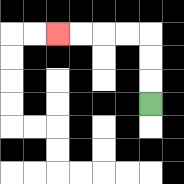{'start': '[6, 4]', 'end': '[2, 1]', 'path_directions': 'U,U,U,L,L,L,L', 'path_coordinates': '[[6, 4], [6, 3], [6, 2], [6, 1], [5, 1], [4, 1], [3, 1], [2, 1]]'}